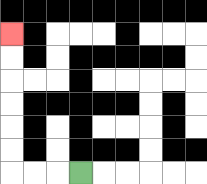{'start': '[3, 7]', 'end': '[0, 1]', 'path_directions': 'L,L,L,U,U,U,U,U,U', 'path_coordinates': '[[3, 7], [2, 7], [1, 7], [0, 7], [0, 6], [0, 5], [0, 4], [0, 3], [0, 2], [0, 1]]'}